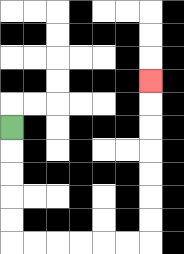{'start': '[0, 5]', 'end': '[6, 3]', 'path_directions': 'D,D,D,D,D,R,R,R,R,R,R,U,U,U,U,U,U,U', 'path_coordinates': '[[0, 5], [0, 6], [0, 7], [0, 8], [0, 9], [0, 10], [1, 10], [2, 10], [3, 10], [4, 10], [5, 10], [6, 10], [6, 9], [6, 8], [6, 7], [6, 6], [6, 5], [6, 4], [6, 3]]'}